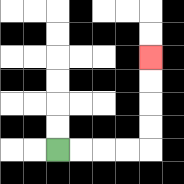{'start': '[2, 6]', 'end': '[6, 2]', 'path_directions': 'R,R,R,R,U,U,U,U', 'path_coordinates': '[[2, 6], [3, 6], [4, 6], [5, 6], [6, 6], [6, 5], [6, 4], [6, 3], [6, 2]]'}